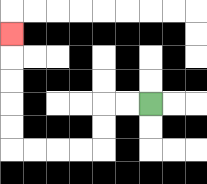{'start': '[6, 4]', 'end': '[0, 1]', 'path_directions': 'L,L,D,D,L,L,L,L,U,U,U,U,U', 'path_coordinates': '[[6, 4], [5, 4], [4, 4], [4, 5], [4, 6], [3, 6], [2, 6], [1, 6], [0, 6], [0, 5], [0, 4], [0, 3], [0, 2], [0, 1]]'}